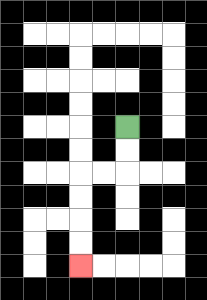{'start': '[5, 5]', 'end': '[3, 11]', 'path_directions': 'D,D,L,L,D,D,D,D', 'path_coordinates': '[[5, 5], [5, 6], [5, 7], [4, 7], [3, 7], [3, 8], [3, 9], [3, 10], [3, 11]]'}